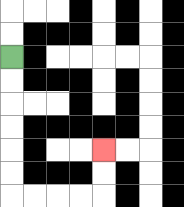{'start': '[0, 2]', 'end': '[4, 6]', 'path_directions': 'D,D,D,D,D,D,R,R,R,R,U,U', 'path_coordinates': '[[0, 2], [0, 3], [0, 4], [0, 5], [0, 6], [0, 7], [0, 8], [1, 8], [2, 8], [3, 8], [4, 8], [4, 7], [4, 6]]'}